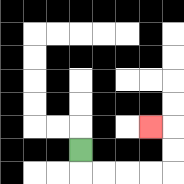{'start': '[3, 6]', 'end': '[6, 5]', 'path_directions': 'D,R,R,R,R,U,U,L', 'path_coordinates': '[[3, 6], [3, 7], [4, 7], [5, 7], [6, 7], [7, 7], [7, 6], [7, 5], [6, 5]]'}